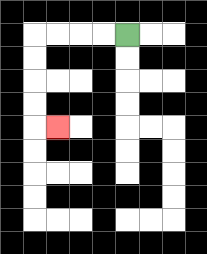{'start': '[5, 1]', 'end': '[2, 5]', 'path_directions': 'L,L,L,L,D,D,D,D,R', 'path_coordinates': '[[5, 1], [4, 1], [3, 1], [2, 1], [1, 1], [1, 2], [1, 3], [1, 4], [1, 5], [2, 5]]'}